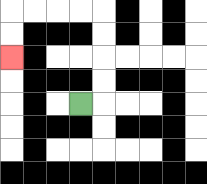{'start': '[3, 4]', 'end': '[0, 2]', 'path_directions': 'R,U,U,U,U,L,L,L,L,D,D', 'path_coordinates': '[[3, 4], [4, 4], [4, 3], [4, 2], [4, 1], [4, 0], [3, 0], [2, 0], [1, 0], [0, 0], [0, 1], [0, 2]]'}